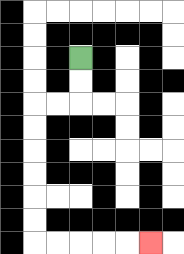{'start': '[3, 2]', 'end': '[6, 10]', 'path_directions': 'D,D,L,L,D,D,D,D,D,D,R,R,R,R,R', 'path_coordinates': '[[3, 2], [3, 3], [3, 4], [2, 4], [1, 4], [1, 5], [1, 6], [1, 7], [1, 8], [1, 9], [1, 10], [2, 10], [3, 10], [4, 10], [5, 10], [6, 10]]'}